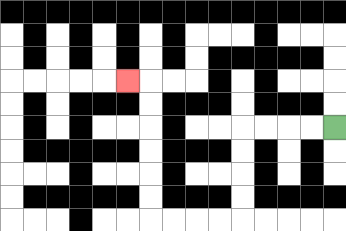{'start': '[14, 5]', 'end': '[5, 3]', 'path_directions': 'L,L,L,L,D,D,D,D,L,L,L,L,U,U,U,U,U,U,L', 'path_coordinates': '[[14, 5], [13, 5], [12, 5], [11, 5], [10, 5], [10, 6], [10, 7], [10, 8], [10, 9], [9, 9], [8, 9], [7, 9], [6, 9], [6, 8], [6, 7], [6, 6], [6, 5], [6, 4], [6, 3], [5, 3]]'}